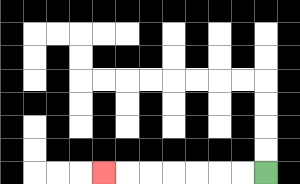{'start': '[11, 7]', 'end': '[4, 7]', 'path_directions': 'L,L,L,L,L,L,L', 'path_coordinates': '[[11, 7], [10, 7], [9, 7], [8, 7], [7, 7], [6, 7], [5, 7], [4, 7]]'}